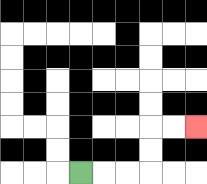{'start': '[3, 7]', 'end': '[8, 5]', 'path_directions': 'R,R,R,U,U,R,R', 'path_coordinates': '[[3, 7], [4, 7], [5, 7], [6, 7], [6, 6], [6, 5], [7, 5], [8, 5]]'}